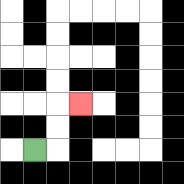{'start': '[1, 6]', 'end': '[3, 4]', 'path_directions': 'R,U,U,R', 'path_coordinates': '[[1, 6], [2, 6], [2, 5], [2, 4], [3, 4]]'}